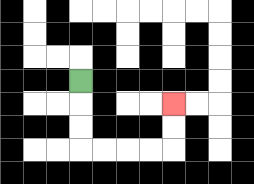{'start': '[3, 3]', 'end': '[7, 4]', 'path_directions': 'D,D,D,R,R,R,R,U,U', 'path_coordinates': '[[3, 3], [3, 4], [3, 5], [3, 6], [4, 6], [5, 6], [6, 6], [7, 6], [7, 5], [7, 4]]'}